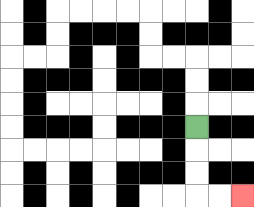{'start': '[8, 5]', 'end': '[10, 8]', 'path_directions': 'D,D,D,R,R', 'path_coordinates': '[[8, 5], [8, 6], [8, 7], [8, 8], [9, 8], [10, 8]]'}